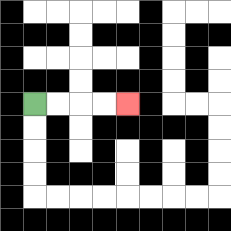{'start': '[1, 4]', 'end': '[5, 4]', 'path_directions': 'R,R,R,R', 'path_coordinates': '[[1, 4], [2, 4], [3, 4], [4, 4], [5, 4]]'}